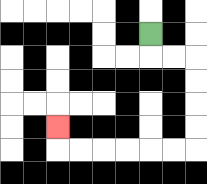{'start': '[6, 1]', 'end': '[2, 5]', 'path_directions': 'D,R,R,D,D,D,D,L,L,L,L,L,L,U', 'path_coordinates': '[[6, 1], [6, 2], [7, 2], [8, 2], [8, 3], [8, 4], [8, 5], [8, 6], [7, 6], [6, 6], [5, 6], [4, 6], [3, 6], [2, 6], [2, 5]]'}